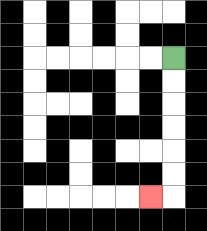{'start': '[7, 2]', 'end': '[6, 8]', 'path_directions': 'D,D,D,D,D,D,L', 'path_coordinates': '[[7, 2], [7, 3], [7, 4], [7, 5], [7, 6], [7, 7], [7, 8], [6, 8]]'}